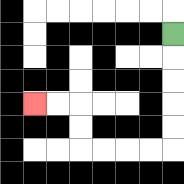{'start': '[7, 1]', 'end': '[1, 4]', 'path_directions': 'D,D,D,D,D,L,L,L,L,U,U,L,L', 'path_coordinates': '[[7, 1], [7, 2], [7, 3], [7, 4], [7, 5], [7, 6], [6, 6], [5, 6], [4, 6], [3, 6], [3, 5], [3, 4], [2, 4], [1, 4]]'}